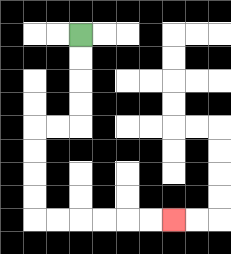{'start': '[3, 1]', 'end': '[7, 9]', 'path_directions': 'D,D,D,D,L,L,D,D,D,D,R,R,R,R,R,R', 'path_coordinates': '[[3, 1], [3, 2], [3, 3], [3, 4], [3, 5], [2, 5], [1, 5], [1, 6], [1, 7], [1, 8], [1, 9], [2, 9], [3, 9], [4, 9], [5, 9], [6, 9], [7, 9]]'}